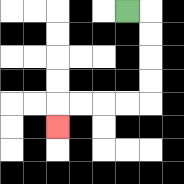{'start': '[5, 0]', 'end': '[2, 5]', 'path_directions': 'R,D,D,D,D,L,L,L,L,D', 'path_coordinates': '[[5, 0], [6, 0], [6, 1], [6, 2], [6, 3], [6, 4], [5, 4], [4, 4], [3, 4], [2, 4], [2, 5]]'}